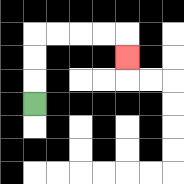{'start': '[1, 4]', 'end': '[5, 2]', 'path_directions': 'U,U,U,R,R,R,R,D', 'path_coordinates': '[[1, 4], [1, 3], [1, 2], [1, 1], [2, 1], [3, 1], [4, 1], [5, 1], [5, 2]]'}